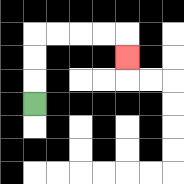{'start': '[1, 4]', 'end': '[5, 2]', 'path_directions': 'U,U,U,R,R,R,R,D', 'path_coordinates': '[[1, 4], [1, 3], [1, 2], [1, 1], [2, 1], [3, 1], [4, 1], [5, 1], [5, 2]]'}